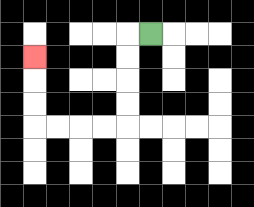{'start': '[6, 1]', 'end': '[1, 2]', 'path_directions': 'L,D,D,D,D,L,L,L,L,U,U,U', 'path_coordinates': '[[6, 1], [5, 1], [5, 2], [5, 3], [5, 4], [5, 5], [4, 5], [3, 5], [2, 5], [1, 5], [1, 4], [1, 3], [1, 2]]'}